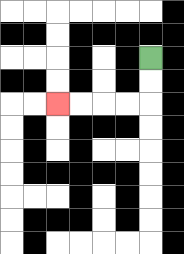{'start': '[6, 2]', 'end': '[2, 4]', 'path_directions': 'D,D,L,L,L,L', 'path_coordinates': '[[6, 2], [6, 3], [6, 4], [5, 4], [4, 4], [3, 4], [2, 4]]'}